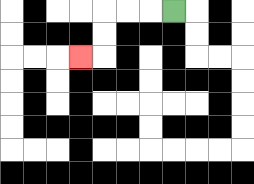{'start': '[7, 0]', 'end': '[3, 2]', 'path_directions': 'L,L,L,D,D,L', 'path_coordinates': '[[7, 0], [6, 0], [5, 0], [4, 0], [4, 1], [4, 2], [3, 2]]'}